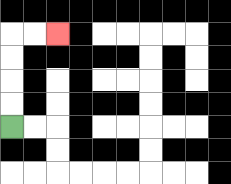{'start': '[0, 5]', 'end': '[2, 1]', 'path_directions': 'U,U,U,U,R,R', 'path_coordinates': '[[0, 5], [0, 4], [0, 3], [0, 2], [0, 1], [1, 1], [2, 1]]'}